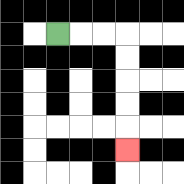{'start': '[2, 1]', 'end': '[5, 6]', 'path_directions': 'R,R,R,D,D,D,D,D', 'path_coordinates': '[[2, 1], [3, 1], [4, 1], [5, 1], [5, 2], [5, 3], [5, 4], [5, 5], [5, 6]]'}